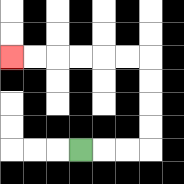{'start': '[3, 6]', 'end': '[0, 2]', 'path_directions': 'R,R,R,U,U,U,U,L,L,L,L,L,L', 'path_coordinates': '[[3, 6], [4, 6], [5, 6], [6, 6], [6, 5], [6, 4], [6, 3], [6, 2], [5, 2], [4, 2], [3, 2], [2, 2], [1, 2], [0, 2]]'}